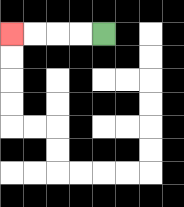{'start': '[4, 1]', 'end': '[0, 1]', 'path_directions': 'L,L,L,L', 'path_coordinates': '[[4, 1], [3, 1], [2, 1], [1, 1], [0, 1]]'}